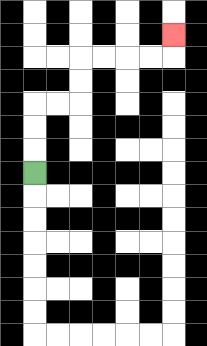{'start': '[1, 7]', 'end': '[7, 1]', 'path_directions': 'U,U,U,R,R,U,U,R,R,R,R,U', 'path_coordinates': '[[1, 7], [1, 6], [1, 5], [1, 4], [2, 4], [3, 4], [3, 3], [3, 2], [4, 2], [5, 2], [6, 2], [7, 2], [7, 1]]'}